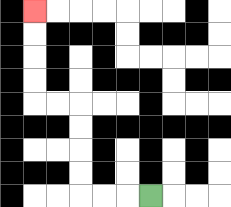{'start': '[6, 8]', 'end': '[1, 0]', 'path_directions': 'L,L,L,U,U,U,U,L,L,U,U,U,U', 'path_coordinates': '[[6, 8], [5, 8], [4, 8], [3, 8], [3, 7], [3, 6], [3, 5], [3, 4], [2, 4], [1, 4], [1, 3], [1, 2], [1, 1], [1, 0]]'}